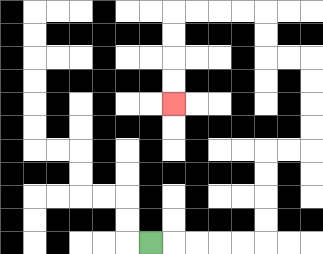{'start': '[6, 10]', 'end': '[7, 4]', 'path_directions': 'R,R,R,R,R,U,U,U,U,R,R,U,U,U,U,L,L,U,U,L,L,L,L,D,D,D,D', 'path_coordinates': '[[6, 10], [7, 10], [8, 10], [9, 10], [10, 10], [11, 10], [11, 9], [11, 8], [11, 7], [11, 6], [12, 6], [13, 6], [13, 5], [13, 4], [13, 3], [13, 2], [12, 2], [11, 2], [11, 1], [11, 0], [10, 0], [9, 0], [8, 0], [7, 0], [7, 1], [7, 2], [7, 3], [7, 4]]'}